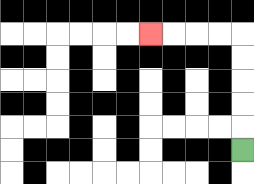{'start': '[10, 6]', 'end': '[6, 1]', 'path_directions': 'U,U,U,U,U,L,L,L,L', 'path_coordinates': '[[10, 6], [10, 5], [10, 4], [10, 3], [10, 2], [10, 1], [9, 1], [8, 1], [7, 1], [6, 1]]'}